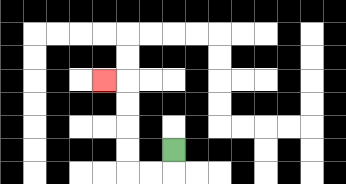{'start': '[7, 6]', 'end': '[4, 3]', 'path_directions': 'D,L,L,U,U,U,U,L', 'path_coordinates': '[[7, 6], [7, 7], [6, 7], [5, 7], [5, 6], [5, 5], [5, 4], [5, 3], [4, 3]]'}